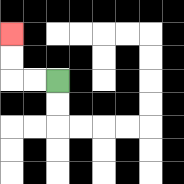{'start': '[2, 3]', 'end': '[0, 1]', 'path_directions': 'L,L,U,U', 'path_coordinates': '[[2, 3], [1, 3], [0, 3], [0, 2], [0, 1]]'}